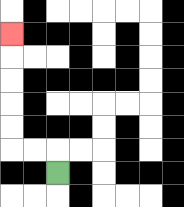{'start': '[2, 7]', 'end': '[0, 1]', 'path_directions': 'U,L,L,U,U,U,U,U', 'path_coordinates': '[[2, 7], [2, 6], [1, 6], [0, 6], [0, 5], [0, 4], [0, 3], [0, 2], [0, 1]]'}